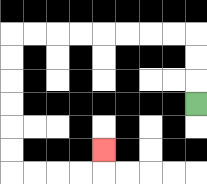{'start': '[8, 4]', 'end': '[4, 6]', 'path_directions': 'U,U,U,L,L,L,L,L,L,L,L,D,D,D,D,D,D,R,R,R,R,U', 'path_coordinates': '[[8, 4], [8, 3], [8, 2], [8, 1], [7, 1], [6, 1], [5, 1], [4, 1], [3, 1], [2, 1], [1, 1], [0, 1], [0, 2], [0, 3], [0, 4], [0, 5], [0, 6], [0, 7], [1, 7], [2, 7], [3, 7], [4, 7], [4, 6]]'}